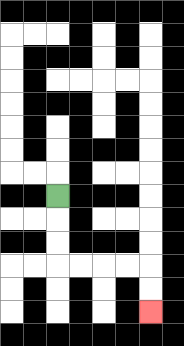{'start': '[2, 8]', 'end': '[6, 13]', 'path_directions': 'D,D,D,R,R,R,R,D,D', 'path_coordinates': '[[2, 8], [2, 9], [2, 10], [2, 11], [3, 11], [4, 11], [5, 11], [6, 11], [6, 12], [6, 13]]'}